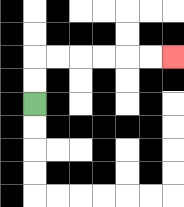{'start': '[1, 4]', 'end': '[7, 2]', 'path_directions': 'U,U,R,R,R,R,R,R', 'path_coordinates': '[[1, 4], [1, 3], [1, 2], [2, 2], [3, 2], [4, 2], [5, 2], [6, 2], [7, 2]]'}